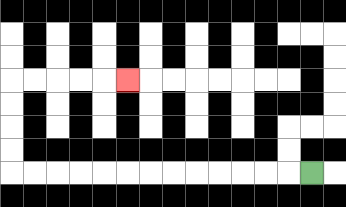{'start': '[13, 7]', 'end': '[5, 3]', 'path_directions': 'L,L,L,L,L,L,L,L,L,L,L,L,L,U,U,U,U,R,R,R,R,R', 'path_coordinates': '[[13, 7], [12, 7], [11, 7], [10, 7], [9, 7], [8, 7], [7, 7], [6, 7], [5, 7], [4, 7], [3, 7], [2, 7], [1, 7], [0, 7], [0, 6], [0, 5], [0, 4], [0, 3], [1, 3], [2, 3], [3, 3], [4, 3], [5, 3]]'}